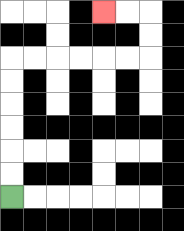{'start': '[0, 8]', 'end': '[4, 0]', 'path_directions': 'U,U,U,U,U,U,R,R,R,R,R,R,U,U,L,L', 'path_coordinates': '[[0, 8], [0, 7], [0, 6], [0, 5], [0, 4], [0, 3], [0, 2], [1, 2], [2, 2], [3, 2], [4, 2], [5, 2], [6, 2], [6, 1], [6, 0], [5, 0], [4, 0]]'}